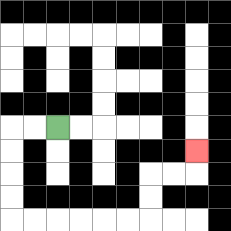{'start': '[2, 5]', 'end': '[8, 6]', 'path_directions': 'L,L,D,D,D,D,R,R,R,R,R,R,U,U,R,R,U', 'path_coordinates': '[[2, 5], [1, 5], [0, 5], [0, 6], [0, 7], [0, 8], [0, 9], [1, 9], [2, 9], [3, 9], [4, 9], [5, 9], [6, 9], [6, 8], [6, 7], [7, 7], [8, 7], [8, 6]]'}